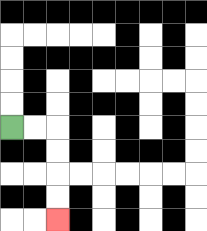{'start': '[0, 5]', 'end': '[2, 9]', 'path_directions': 'R,R,D,D,D,D', 'path_coordinates': '[[0, 5], [1, 5], [2, 5], [2, 6], [2, 7], [2, 8], [2, 9]]'}